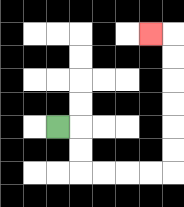{'start': '[2, 5]', 'end': '[6, 1]', 'path_directions': 'R,D,D,R,R,R,R,U,U,U,U,U,U,L', 'path_coordinates': '[[2, 5], [3, 5], [3, 6], [3, 7], [4, 7], [5, 7], [6, 7], [7, 7], [7, 6], [7, 5], [7, 4], [7, 3], [7, 2], [7, 1], [6, 1]]'}